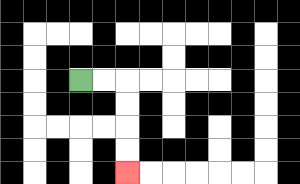{'start': '[3, 3]', 'end': '[5, 7]', 'path_directions': 'R,R,D,D,D,D', 'path_coordinates': '[[3, 3], [4, 3], [5, 3], [5, 4], [5, 5], [5, 6], [5, 7]]'}